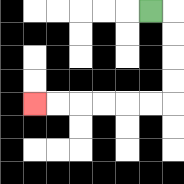{'start': '[6, 0]', 'end': '[1, 4]', 'path_directions': 'R,D,D,D,D,L,L,L,L,L,L', 'path_coordinates': '[[6, 0], [7, 0], [7, 1], [7, 2], [7, 3], [7, 4], [6, 4], [5, 4], [4, 4], [3, 4], [2, 4], [1, 4]]'}